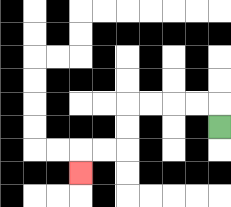{'start': '[9, 5]', 'end': '[3, 7]', 'path_directions': 'U,L,L,L,L,D,D,L,L,D', 'path_coordinates': '[[9, 5], [9, 4], [8, 4], [7, 4], [6, 4], [5, 4], [5, 5], [5, 6], [4, 6], [3, 6], [3, 7]]'}